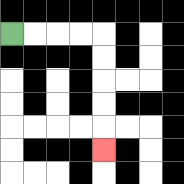{'start': '[0, 1]', 'end': '[4, 6]', 'path_directions': 'R,R,R,R,D,D,D,D,D', 'path_coordinates': '[[0, 1], [1, 1], [2, 1], [3, 1], [4, 1], [4, 2], [4, 3], [4, 4], [4, 5], [4, 6]]'}